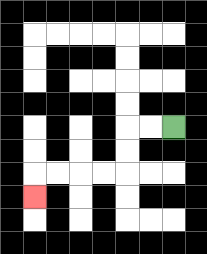{'start': '[7, 5]', 'end': '[1, 8]', 'path_directions': 'L,L,D,D,L,L,L,L,D', 'path_coordinates': '[[7, 5], [6, 5], [5, 5], [5, 6], [5, 7], [4, 7], [3, 7], [2, 7], [1, 7], [1, 8]]'}